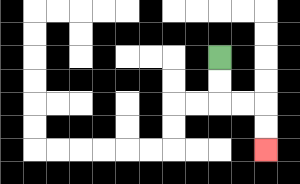{'start': '[9, 2]', 'end': '[11, 6]', 'path_directions': 'D,D,R,R,D,D', 'path_coordinates': '[[9, 2], [9, 3], [9, 4], [10, 4], [11, 4], [11, 5], [11, 6]]'}